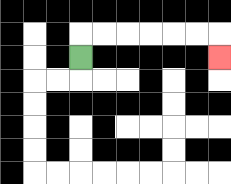{'start': '[3, 2]', 'end': '[9, 2]', 'path_directions': 'U,R,R,R,R,R,R,D', 'path_coordinates': '[[3, 2], [3, 1], [4, 1], [5, 1], [6, 1], [7, 1], [8, 1], [9, 1], [9, 2]]'}